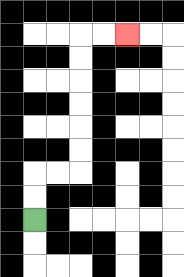{'start': '[1, 9]', 'end': '[5, 1]', 'path_directions': 'U,U,R,R,U,U,U,U,U,U,R,R', 'path_coordinates': '[[1, 9], [1, 8], [1, 7], [2, 7], [3, 7], [3, 6], [3, 5], [3, 4], [3, 3], [3, 2], [3, 1], [4, 1], [5, 1]]'}